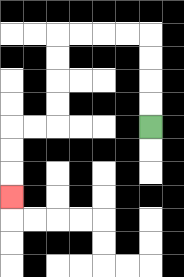{'start': '[6, 5]', 'end': '[0, 8]', 'path_directions': 'U,U,U,U,L,L,L,L,D,D,D,D,L,L,D,D,D', 'path_coordinates': '[[6, 5], [6, 4], [6, 3], [6, 2], [6, 1], [5, 1], [4, 1], [3, 1], [2, 1], [2, 2], [2, 3], [2, 4], [2, 5], [1, 5], [0, 5], [0, 6], [0, 7], [0, 8]]'}